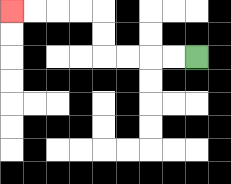{'start': '[8, 2]', 'end': '[0, 0]', 'path_directions': 'L,L,L,L,U,U,L,L,L,L', 'path_coordinates': '[[8, 2], [7, 2], [6, 2], [5, 2], [4, 2], [4, 1], [4, 0], [3, 0], [2, 0], [1, 0], [0, 0]]'}